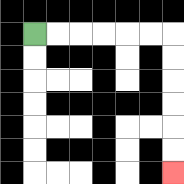{'start': '[1, 1]', 'end': '[7, 7]', 'path_directions': 'R,R,R,R,R,R,D,D,D,D,D,D', 'path_coordinates': '[[1, 1], [2, 1], [3, 1], [4, 1], [5, 1], [6, 1], [7, 1], [7, 2], [7, 3], [7, 4], [7, 5], [7, 6], [7, 7]]'}